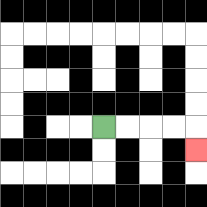{'start': '[4, 5]', 'end': '[8, 6]', 'path_directions': 'R,R,R,R,D', 'path_coordinates': '[[4, 5], [5, 5], [6, 5], [7, 5], [8, 5], [8, 6]]'}